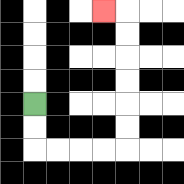{'start': '[1, 4]', 'end': '[4, 0]', 'path_directions': 'D,D,R,R,R,R,U,U,U,U,U,U,L', 'path_coordinates': '[[1, 4], [1, 5], [1, 6], [2, 6], [3, 6], [4, 6], [5, 6], [5, 5], [5, 4], [5, 3], [5, 2], [5, 1], [5, 0], [4, 0]]'}